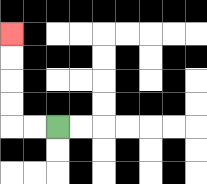{'start': '[2, 5]', 'end': '[0, 1]', 'path_directions': 'L,L,U,U,U,U', 'path_coordinates': '[[2, 5], [1, 5], [0, 5], [0, 4], [0, 3], [0, 2], [0, 1]]'}